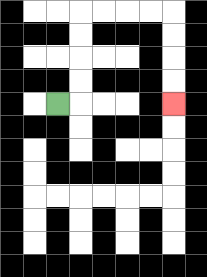{'start': '[2, 4]', 'end': '[7, 4]', 'path_directions': 'R,U,U,U,U,R,R,R,R,D,D,D,D', 'path_coordinates': '[[2, 4], [3, 4], [3, 3], [3, 2], [3, 1], [3, 0], [4, 0], [5, 0], [6, 0], [7, 0], [7, 1], [7, 2], [7, 3], [7, 4]]'}